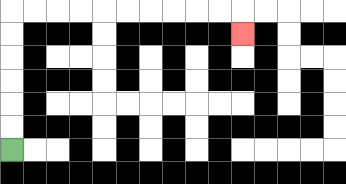{'start': '[0, 6]', 'end': '[10, 1]', 'path_directions': 'U,U,U,U,U,U,R,R,R,R,R,R,R,R,R,R,D', 'path_coordinates': '[[0, 6], [0, 5], [0, 4], [0, 3], [0, 2], [0, 1], [0, 0], [1, 0], [2, 0], [3, 0], [4, 0], [5, 0], [6, 0], [7, 0], [8, 0], [9, 0], [10, 0], [10, 1]]'}